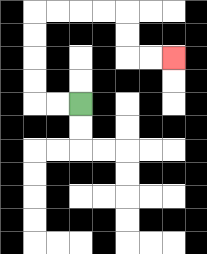{'start': '[3, 4]', 'end': '[7, 2]', 'path_directions': 'L,L,U,U,U,U,R,R,R,R,D,D,R,R', 'path_coordinates': '[[3, 4], [2, 4], [1, 4], [1, 3], [1, 2], [1, 1], [1, 0], [2, 0], [3, 0], [4, 0], [5, 0], [5, 1], [5, 2], [6, 2], [7, 2]]'}